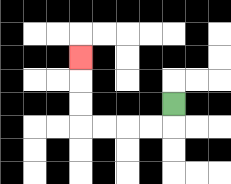{'start': '[7, 4]', 'end': '[3, 2]', 'path_directions': 'D,L,L,L,L,U,U,U', 'path_coordinates': '[[7, 4], [7, 5], [6, 5], [5, 5], [4, 5], [3, 5], [3, 4], [3, 3], [3, 2]]'}